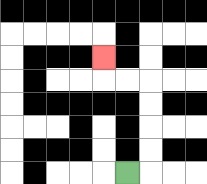{'start': '[5, 7]', 'end': '[4, 2]', 'path_directions': 'R,U,U,U,U,L,L,U', 'path_coordinates': '[[5, 7], [6, 7], [6, 6], [6, 5], [6, 4], [6, 3], [5, 3], [4, 3], [4, 2]]'}